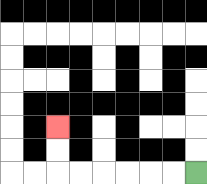{'start': '[8, 7]', 'end': '[2, 5]', 'path_directions': 'L,L,L,L,L,L,U,U', 'path_coordinates': '[[8, 7], [7, 7], [6, 7], [5, 7], [4, 7], [3, 7], [2, 7], [2, 6], [2, 5]]'}